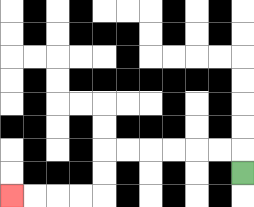{'start': '[10, 7]', 'end': '[0, 8]', 'path_directions': 'U,L,L,L,L,L,L,D,D,L,L,L,L', 'path_coordinates': '[[10, 7], [10, 6], [9, 6], [8, 6], [7, 6], [6, 6], [5, 6], [4, 6], [4, 7], [4, 8], [3, 8], [2, 8], [1, 8], [0, 8]]'}